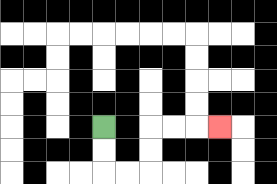{'start': '[4, 5]', 'end': '[9, 5]', 'path_directions': 'D,D,R,R,U,U,R,R,R', 'path_coordinates': '[[4, 5], [4, 6], [4, 7], [5, 7], [6, 7], [6, 6], [6, 5], [7, 5], [8, 5], [9, 5]]'}